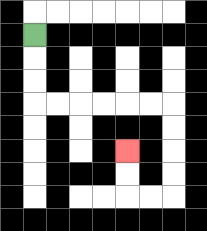{'start': '[1, 1]', 'end': '[5, 6]', 'path_directions': 'D,D,D,R,R,R,R,R,R,D,D,D,D,L,L,U,U', 'path_coordinates': '[[1, 1], [1, 2], [1, 3], [1, 4], [2, 4], [3, 4], [4, 4], [5, 4], [6, 4], [7, 4], [7, 5], [7, 6], [7, 7], [7, 8], [6, 8], [5, 8], [5, 7], [5, 6]]'}